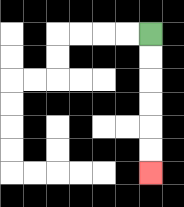{'start': '[6, 1]', 'end': '[6, 7]', 'path_directions': 'D,D,D,D,D,D', 'path_coordinates': '[[6, 1], [6, 2], [6, 3], [6, 4], [6, 5], [6, 6], [6, 7]]'}